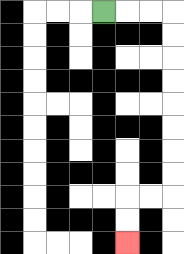{'start': '[4, 0]', 'end': '[5, 10]', 'path_directions': 'R,R,R,D,D,D,D,D,D,D,D,L,L,D,D', 'path_coordinates': '[[4, 0], [5, 0], [6, 0], [7, 0], [7, 1], [7, 2], [7, 3], [7, 4], [7, 5], [7, 6], [7, 7], [7, 8], [6, 8], [5, 8], [5, 9], [5, 10]]'}